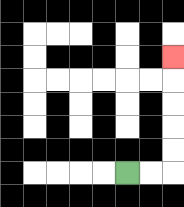{'start': '[5, 7]', 'end': '[7, 2]', 'path_directions': 'R,R,U,U,U,U,U', 'path_coordinates': '[[5, 7], [6, 7], [7, 7], [7, 6], [7, 5], [7, 4], [7, 3], [7, 2]]'}